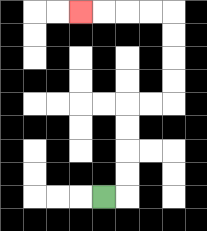{'start': '[4, 8]', 'end': '[3, 0]', 'path_directions': 'R,U,U,U,U,R,R,U,U,U,U,L,L,L,L', 'path_coordinates': '[[4, 8], [5, 8], [5, 7], [5, 6], [5, 5], [5, 4], [6, 4], [7, 4], [7, 3], [7, 2], [7, 1], [7, 0], [6, 0], [5, 0], [4, 0], [3, 0]]'}